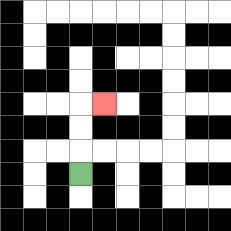{'start': '[3, 7]', 'end': '[4, 4]', 'path_directions': 'U,U,U,R', 'path_coordinates': '[[3, 7], [3, 6], [3, 5], [3, 4], [4, 4]]'}